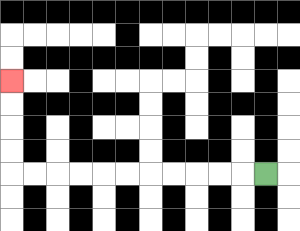{'start': '[11, 7]', 'end': '[0, 3]', 'path_directions': 'L,L,L,L,L,L,L,L,L,L,L,U,U,U,U', 'path_coordinates': '[[11, 7], [10, 7], [9, 7], [8, 7], [7, 7], [6, 7], [5, 7], [4, 7], [3, 7], [2, 7], [1, 7], [0, 7], [0, 6], [0, 5], [0, 4], [0, 3]]'}